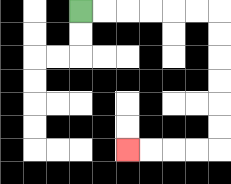{'start': '[3, 0]', 'end': '[5, 6]', 'path_directions': 'R,R,R,R,R,R,D,D,D,D,D,D,L,L,L,L', 'path_coordinates': '[[3, 0], [4, 0], [5, 0], [6, 0], [7, 0], [8, 0], [9, 0], [9, 1], [9, 2], [9, 3], [9, 4], [9, 5], [9, 6], [8, 6], [7, 6], [6, 6], [5, 6]]'}